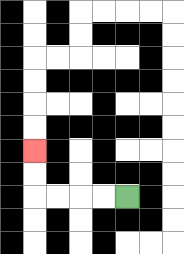{'start': '[5, 8]', 'end': '[1, 6]', 'path_directions': 'L,L,L,L,U,U', 'path_coordinates': '[[5, 8], [4, 8], [3, 8], [2, 8], [1, 8], [1, 7], [1, 6]]'}